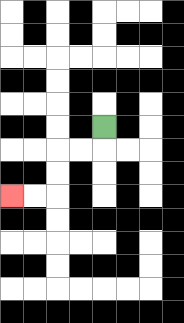{'start': '[4, 5]', 'end': '[0, 8]', 'path_directions': 'D,L,L,D,D,L,L', 'path_coordinates': '[[4, 5], [4, 6], [3, 6], [2, 6], [2, 7], [2, 8], [1, 8], [0, 8]]'}